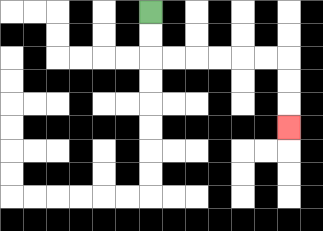{'start': '[6, 0]', 'end': '[12, 5]', 'path_directions': 'D,D,R,R,R,R,R,R,D,D,D', 'path_coordinates': '[[6, 0], [6, 1], [6, 2], [7, 2], [8, 2], [9, 2], [10, 2], [11, 2], [12, 2], [12, 3], [12, 4], [12, 5]]'}